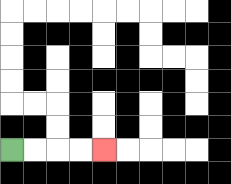{'start': '[0, 6]', 'end': '[4, 6]', 'path_directions': 'R,R,R,R', 'path_coordinates': '[[0, 6], [1, 6], [2, 6], [3, 6], [4, 6]]'}